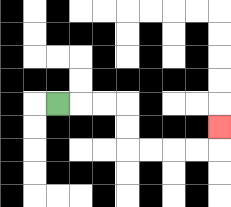{'start': '[2, 4]', 'end': '[9, 5]', 'path_directions': 'R,R,R,D,D,R,R,R,R,U', 'path_coordinates': '[[2, 4], [3, 4], [4, 4], [5, 4], [5, 5], [5, 6], [6, 6], [7, 6], [8, 6], [9, 6], [9, 5]]'}